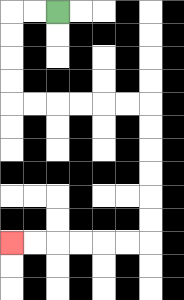{'start': '[2, 0]', 'end': '[0, 10]', 'path_directions': 'L,L,D,D,D,D,R,R,R,R,R,R,D,D,D,D,D,D,L,L,L,L,L,L', 'path_coordinates': '[[2, 0], [1, 0], [0, 0], [0, 1], [0, 2], [0, 3], [0, 4], [1, 4], [2, 4], [3, 4], [4, 4], [5, 4], [6, 4], [6, 5], [6, 6], [6, 7], [6, 8], [6, 9], [6, 10], [5, 10], [4, 10], [3, 10], [2, 10], [1, 10], [0, 10]]'}